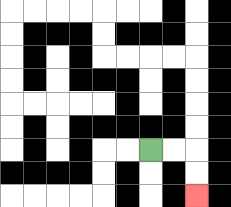{'start': '[6, 6]', 'end': '[8, 8]', 'path_directions': 'R,R,D,D', 'path_coordinates': '[[6, 6], [7, 6], [8, 6], [8, 7], [8, 8]]'}